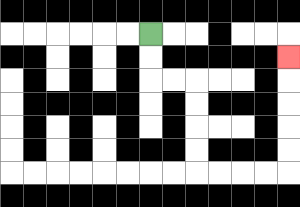{'start': '[6, 1]', 'end': '[12, 2]', 'path_directions': 'D,D,R,R,D,D,D,D,R,R,R,R,U,U,U,U,U', 'path_coordinates': '[[6, 1], [6, 2], [6, 3], [7, 3], [8, 3], [8, 4], [8, 5], [8, 6], [8, 7], [9, 7], [10, 7], [11, 7], [12, 7], [12, 6], [12, 5], [12, 4], [12, 3], [12, 2]]'}